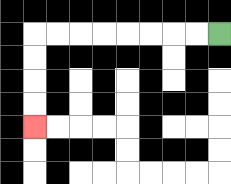{'start': '[9, 1]', 'end': '[1, 5]', 'path_directions': 'L,L,L,L,L,L,L,L,D,D,D,D', 'path_coordinates': '[[9, 1], [8, 1], [7, 1], [6, 1], [5, 1], [4, 1], [3, 1], [2, 1], [1, 1], [1, 2], [1, 3], [1, 4], [1, 5]]'}